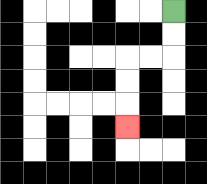{'start': '[7, 0]', 'end': '[5, 5]', 'path_directions': 'D,D,L,L,D,D,D', 'path_coordinates': '[[7, 0], [7, 1], [7, 2], [6, 2], [5, 2], [5, 3], [5, 4], [5, 5]]'}